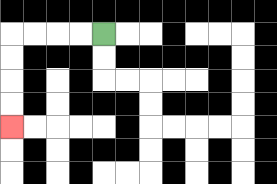{'start': '[4, 1]', 'end': '[0, 5]', 'path_directions': 'L,L,L,L,D,D,D,D', 'path_coordinates': '[[4, 1], [3, 1], [2, 1], [1, 1], [0, 1], [0, 2], [0, 3], [0, 4], [0, 5]]'}